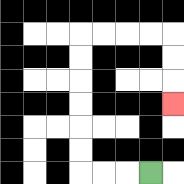{'start': '[6, 7]', 'end': '[7, 4]', 'path_directions': 'L,L,L,U,U,U,U,U,U,R,R,R,R,D,D,D', 'path_coordinates': '[[6, 7], [5, 7], [4, 7], [3, 7], [3, 6], [3, 5], [3, 4], [3, 3], [3, 2], [3, 1], [4, 1], [5, 1], [6, 1], [7, 1], [7, 2], [7, 3], [7, 4]]'}